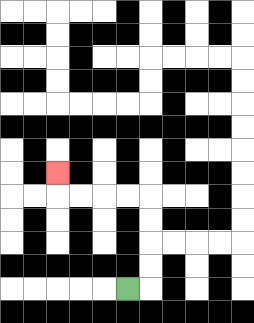{'start': '[5, 12]', 'end': '[2, 7]', 'path_directions': 'R,U,U,U,U,L,L,L,L,U', 'path_coordinates': '[[5, 12], [6, 12], [6, 11], [6, 10], [6, 9], [6, 8], [5, 8], [4, 8], [3, 8], [2, 8], [2, 7]]'}